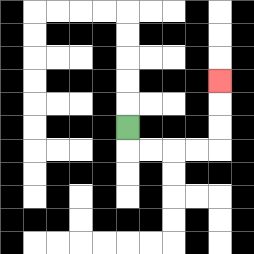{'start': '[5, 5]', 'end': '[9, 3]', 'path_directions': 'D,R,R,R,R,U,U,U', 'path_coordinates': '[[5, 5], [5, 6], [6, 6], [7, 6], [8, 6], [9, 6], [9, 5], [9, 4], [9, 3]]'}